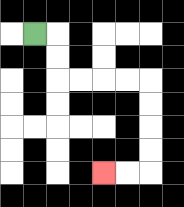{'start': '[1, 1]', 'end': '[4, 7]', 'path_directions': 'R,D,D,R,R,R,R,D,D,D,D,L,L', 'path_coordinates': '[[1, 1], [2, 1], [2, 2], [2, 3], [3, 3], [4, 3], [5, 3], [6, 3], [6, 4], [6, 5], [6, 6], [6, 7], [5, 7], [4, 7]]'}